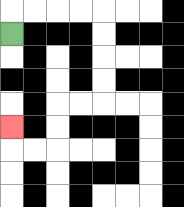{'start': '[0, 1]', 'end': '[0, 5]', 'path_directions': 'U,R,R,R,R,D,D,D,D,L,L,D,D,L,L,U', 'path_coordinates': '[[0, 1], [0, 0], [1, 0], [2, 0], [3, 0], [4, 0], [4, 1], [4, 2], [4, 3], [4, 4], [3, 4], [2, 4], [2, 5], [2, 6], [1, 6], [0, 6], [0, 5]]'}